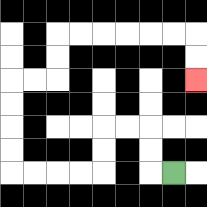{'start': '[7, 7]', 'end': '[8, 3]', 'path_directions': 'L,U,U,L,L,D,D,L,L,L,L,U,U,U,U,R,R,U,U,R,R,R,R,R,R,D,D', 'path_coordinates': '[[7, 7], [6, 7], [6, 6], [6, 5], [5, 5], [4, 5], [4, 6], [4, 7], [3, 7], [2, 7], [1, 7], [0, 7], [0, 6], [0, 5], [0, 4], [0, 3], [1, 3], [2, 3], [2, 2], [2, 1], [3, 1], [4, 1], [5, 1], [6, 1], [7, 1], [8, 1], [8, 2], [8, 3]]'}